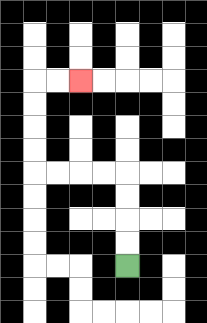{'start': '[5, 11]', 'end': '[3, 3]', 'path_directions': 'U,U,U,U,L,L,L,L,U,U,U,U,R,R', 'path_coordinates': '[[5, 11], [5, 10], [5, 9], [5, 8], [5, 7], [4, 7], [3, 7], [2, 7], [1, 7], [1, 6], [1, 5], [1, 4], [1, 3], [2, 3], [3, 3]]'}